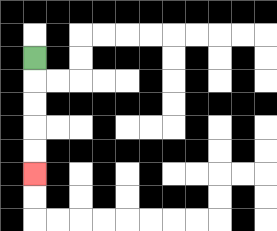{'start': '[1, 2]', 'end': '[1, 7]', 'path_directions': 'D,D,D,D,D', 'path_coordinates': '[[1, 2], [1, 3], [1, 4], [1, 5], [1, 6], [1, 7]]'}